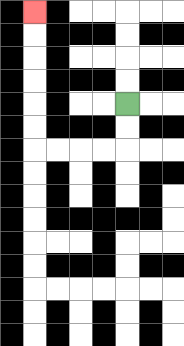{'start': '[5, 4]', 'end': '[1, 0]', 'path_directions': 'D,D,L,L,L,L,U,U,U,U,U,U', 'path_coordinates': '[[5, 4], [5, 5], [5, 6], [4, 6], [3, 6], [2, 6], [1, 6], [1, 5], [1, 4], [1, 3], [1, 2], [1, 1], [1, 0]]'}